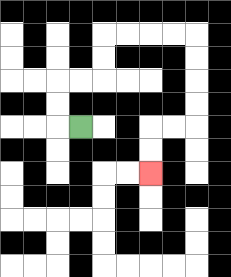{'start': '[3, 5]', 'end': '[6, 7]', 'path_directions': 'L,U,U,R,R,U,U,R,R,R,R,D,D,D,D,L,L,D,D', 'path_coordinates': '[[3, 5], [2, 5], [2, 4], [2, 3], [3, 3], [4, 3], [4, 2], [4, 1], [5, 1], [6, 1], [7, 1], [8, 1], [8, 2], [8, 3], [8, 4], [8, 5], [7, 5], [6, 5], [6, 6], [6, 7]]'}